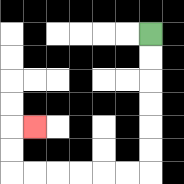{'start': '[6, 1]', 'end': '[1, 5]', 'path_directions': 'D,D,D,D,D,D,L,L,L,L,L,L,U,U,R', 'path_coordinates': '[[6, 1], [6, 2], [6, 3], [6, 4], [6, 5], [6, 6], [6, 7], [5, 7], [4, 7], [3, 7], [2, 7], [1, 7], [0, 7], [0, 6], [0, 5], [1, 5]]'}